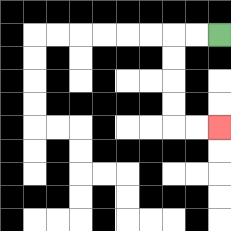{'start': '[9, 1]', 'end': '[9, 5]', 'path_directions': 'L,L,D,D,D,D,R,R', 'path_coordinates': '[[9, 1], [8, 1], [7, 1], [7, 2], [7, 3], [7, 4], [7, 5], [8, 5], [9, 5]]'}